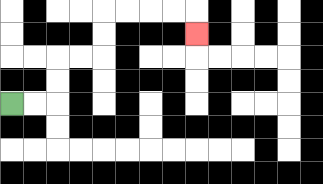{'start': '[0, 4]', 'end': '[8, 1]', 'path_directions': 'R,R,U,U,R,R,U,U,R,R,R,R,D', 'path_coordinates': '[[0, 4], [1, 4], [2, 4], [2, 3], [2, 2], [3, 2], [4, 2], [4, 1], [4, 0], [5, 0], [6, 0], [7, 0], [8, 0], [8, 1]]'}